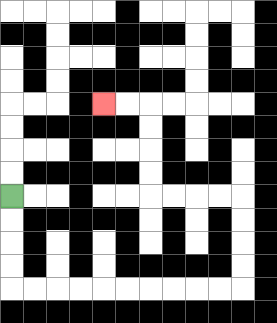{'start': '[0, 8]', 'end': '[4, 4]', 'path_directions': 'D,D,D,D,R,R,R,R,R,R,R,R,R,R,U,U,U,U,L,L,L,L,U,U,U,U,L,L', 'path_coordinates': '[[0, 8], [0, 9], [0, 10], [0, 11], [0, 12], [1, 12], [2, 12], [3, 12], [4, 12], [5, 12], [6, 12], [7, 12], [8, 12], [9, 12], [10, 12], [10, 11], [10, 10], [10, 9], [10, 8], [9, 8], [8, 8], [7, 8], [6, 8], [6, 7], [6, 6], [6, 5], [6, 4], [5, 4], [4, 4]]'}